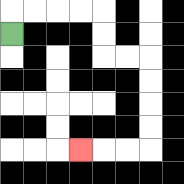{'start': '[0, 1]', 'end': '[3, 6]', 'path_directions': 'U,R,R,R,R,D,D,R,R,D,D,D,D,L,L,L', 'path_coordinates': '[[0, 1], [0, 0], [1, 0], [2, 0], [3, 0], [4, 0], [4, 1], [4, 2], [5, 2], [6, 2], [6, 3], [6, 4], [6, 5], [6, 6], [5, 6], [4, 6], [3, 6]]'}